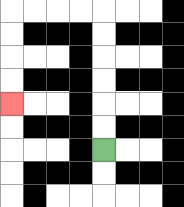{'start': '[4, 6]', 'end': '[0, 4]', 'path_directions': 'U,U,U,U,U,U,L,L,L,L,D,D,D,D', 'path_coordinates': '[[4, 6], [4, 5], [4, 4], [4, 3], [4, 2], [4, 1], [4, 0], [3, 0], [2, 0], [1, 0], [0, 0], [0, 1], [0, 2], [0, 3], [0, 4]]'}